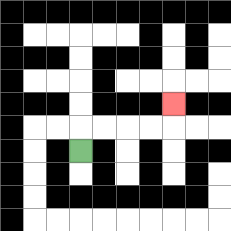{'start': '[3, 6]', 'end': '[7, 4]', 'path_directions': 'U,R,R,R,R,U', 'path_coordinates': '[[3, 6], [3, 5], [4, 5], [5, 5], [6, 5], [7, 5], [7, 4]]'}